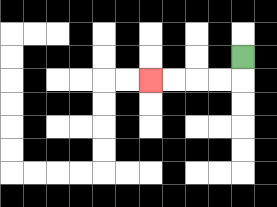{'start': '[10, 2]', 'end': '[6, 3]', 'path_directions': 'D,L,L,L,L', 'path_coordinates': '[[10, 2], [10, 3], [9, 3], [8, 3], [7, 3], [6, 3]]'}